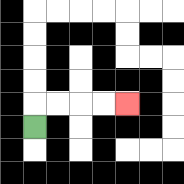{'start': '[1, 5]', 'end': '[5, 4]', 'path_directions': 'U,R,R,R,R', 'path_coordinates': '[[1, 5], [1, 4], [2, 4], [3, 4], [4, 4], [5, 4]]'}